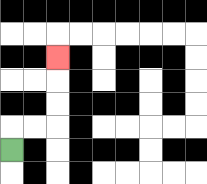{'start': '[0, 6]', 'end': '[2, 2]', 'path_directions': 'U,R,R,U,U,U', 'path_coordinates': '[[0, 6], [0, 5], [1, 5], [2, 5], [2, 4], [2, 3], [2, 2]]'}